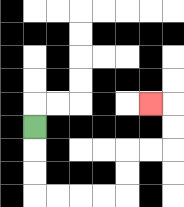{'start': '[1, 5]', 'end': '[6, 4]', 'path_directions': 'D,D,D,R,R,R,R,U,U,R,R,U,U,L', 'path_coordinates': '[[1, 5], [1, 6], [1, 7], [1, 8], [2, 8], [3, 8], [4, 8], [5, 8], [5, 7], [5, 6], [6, 6], [7, 6], [7, 5], [7, 4], [6, 4]]'}